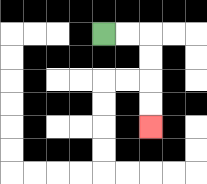{'start': '[4, 1]', 'end': '[6, 5]', 'path_directions': 'R,R,D,D,D,D', 'path_coordinates': '[[4, 1], [5, 1], [6, 1], [6, 2], [6, 3], [6, 4], [6, 5]]'}